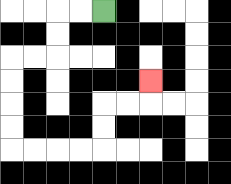{'start': '[4, 0]', 'end': '[6, 3]', 'path_directions': 'L,L,D,D,L,L,D,D,D,D,R,R,R,R,U,U,R,R,U', 'path_coordinates': '[[4, 0], [3, 0], [2, 0], [2, 1], [2, 2], [1, 2], [0, 2], [0, 3], [0, 4], [0, 5], [0, 6], [1, 6], [2, 6], [3, 6], [4, 6], [4, 5], [4, 4], [5, 4], [6, 4], [6, 3]]'}